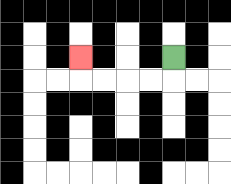{'start': '[7, 2]', 'end': '[3, 2]', 'path_directions': 'D,L,L,L,L,U', 'path_coordinates': '[[7, 2], [7, 3], [6, 3], [5, 3], [4, 3], [3, 3], [3, 2]]'}